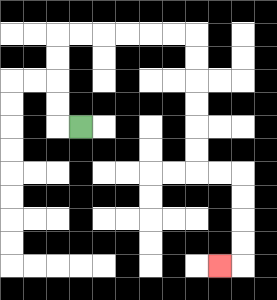{'start': '[3, 5]', 'end': '[9, 11]', 'path_directions': 'L,U,U,U,U,R,R,R,R,R,R,D,D,D,D,D,D,R,R,D,D,D,D,L', 'path_coordinates': '[[3, 5], [2, 5], [2, 4], [2, 3], [2, 2], [2, 1], [3, 1], [4, 1], [5, 1], [6, 1], [7, 1], [8, 1], [8, 2], [8, 3], [8, 4], [8, 5], [8, 6], [8, 7], [9, 7], [10, 7], [10, 8], [10, 9], [10, 10], [10, 11], [9, 11]]'}